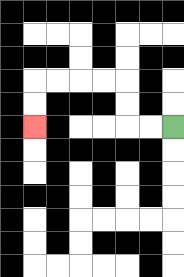{'start': '[7, 5]', 'end': '[1, 5]', 'path_directions': 'L,L,U,U,L,L,L,L,D,D', 'path_coordinates': '[[7, 5], [6, 5], [5, 5], [5, 4], [5, 3], [4, 3], [3, 3], [2, 3], [1, 3], [1, 4], [1, 5]]'}